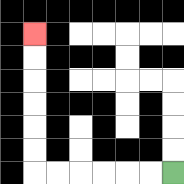{'start': '[7, 7]', 'end': '[1, 1]', 'path_directions': 'L,L,L,L,L,L,U,U,U,U,U,U', 'path_coordinates': '[[7, 7], [6, 7], [5, 7], [4, 7], [3, 7], [2, 7], [1, 7], [1, 6], [1, 5], [1, 4], [1, 3], [1, 2], [1, 1]]'}